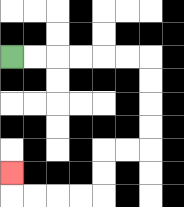{'start': '[0, 2]', 'end': '[0, 7]', 'path_directions': 'R,R,R,R,R,R,D,D,D,D,L,L,D,D,L,L,L,L,U', 'path_coordinates': '[[0, 2], [1, 2], [2, 2], [3, 2], [4, 2], [5, 2], [6, 2], [6, 3], [6, 4], [6, 5], [6, 6], [5, 6], [4, 6], [4, 7], [4, 8], [3, 8], [2, 8], [1, 8], [0, 8], [0, 7]]'}